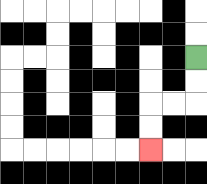{'start': '[8, 2]', 'end': '[6, 6]', 'path_directions': 'D,D,L,L,D,D', 'path_coordinates': '[[8, 2], [8, 3], [8, 4], [7, 4], [6, 4], [6, 5], [6, 6]]'}